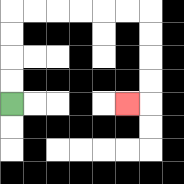{'start': '[0, 4]', 'end': '[5, 4]', 'path_directions': 'U,U,U,U,R,R,R,R,R,R,D,D,D,D,L', 'path_coordinates': '[[0, 4], [0, 3], [0, 2], [0, 1], [0, 0], [1, 0], [2, 0], [3, 0], [4, 0], [5, 0], [6, 0], [6, 1], [6, 2], [6, 3], [6, 4], [5, 4]]'}